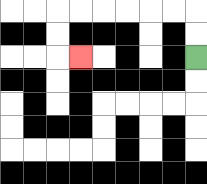{'start': '[8, 2]', 'end': '[3, 2]', 'path_directions': 'U,U,L,L,L,L,L,L,D,D,R', 'path_coordinates': '[[8, 2], [8, 1], [8, 0], [7, 0], [6, 0], [5, 0], [4, 0], [3, 0], [2, 0], [2, 1], [2, 2], [3, 2]]'}